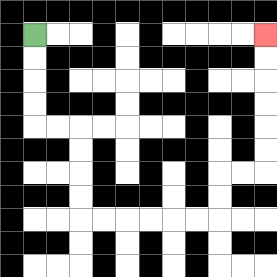{'start': '[1, 1]', 'end': '[11, 1]', 'path_directions': 'D,D,D,D,R,R,D,D,D,D,R,R,R,R,R,R,U,U,R,R,U,U,U,U,U,U', 'path_coordinates': '[[1, 1], [1, 2], [1, 3], [1, 4], [1, 5], [2, 5], [3, 5], [3, 6], [3, 7], [3, 8], [3, 9], [4, 9], [5, 9], [6, 9], [7, 9], [8, 9], [9, 9], [9, 8], [9, 7], [10, 7], [11, 7], [11, 6], [11, 5], [11, 4], [11, 3], [11, 2], [11, 1]]'}